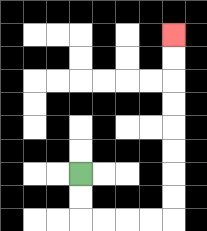{'start': '[3, 7]', 'end': '[7, 1]', 'path_directions': 'D,D,R,R,R,R,U,U,U,U,U,U,U,U', 'path_coordinates': '[[3, 7], [3, 8], [3, 9], [4, 9], [5, 9], [6, 9], [7, 9], [7, 8], [7, 7], [7, 6], [7, 5], [7, 4], [7, 3], [7, 2], [7, 1]]'}